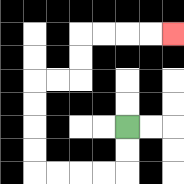{'start': '[5, 5]', 'end': '[7, 1]', 'path_directions': 'D,D,L,L,L,L,U,U,U,U,R,R,U,U,R,R,R,R', 'path_coordinates': '[[5, 5], [5, 6], [5, 7], [4, 7], [3, 7], [2, 7], [1, 7], [1, 6], [1, 5], [1, 4], [1, 3], [2, 3], [3, 3], [3, 2], [3, 1], [4, 1], [5, 1], [6, 1], [7, 1]]'}